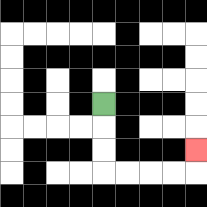{'start': '[4, 4]', 'end': '[8, 6]', 'path_directions': 'D,D,D,R,R,R,R,U', 'path_coordinates': '[[4, 4], [4, 5], [4, 6], [4, 7], [5, 7], [6, 7], [7, 7], [8, 7], [8, 6]]'}